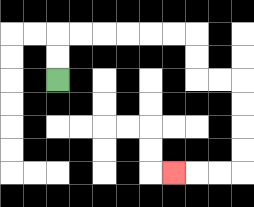{'start': '[2, 3]', 'end': '[7, 7]', 'path_directions': 'U,U,R,R,R,R,R,R,D,D,R,R,D,D,D,D,L,L,L', 'path_coordinates': '[[2, 3], [2, 2], [2, 1], [3, 1], [4, 1], [5, 1], [6, 1], [7, 1], [8, 1], [8, 2], [8, 3], [9, 3], [10, 3], [10, 4], [10, 5], [10, 6], [10, 7], [9, 7], [8, 7], [7, 7]]'}